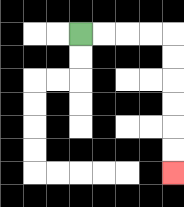{'start': '[3, 1]', 'end': '[7, 7]', 'path_directions': 'R,R,R,R,D,D,D,D,D,D', 'path_coordinates': '[[3, 1], [4, 1], [5, 1], [6, 1], [7, 1], [7, 2], [7, 3], [7, 4], [7, 5], [7, 6], [7, 7]]'}